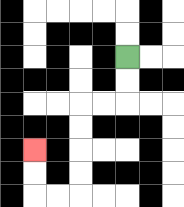{'start': '[5, 2]', 'end': '[1, 6]', 'path_directions': 'D,D,L,L,D,D,D,D,L,L,U,U', 'path_coordinates': '[[5, 2], [5, 3], [5, 4], [4, 4], [3, 4], [3, 5], [3, 6], [3, 7], [3, 8], [2, 8], [1, 8], [1, 7], [1, 6]]'}